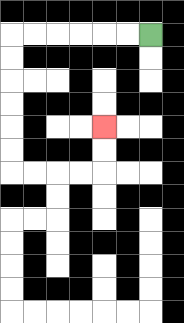{'start': '[6, 1]', 'end': '[4, 5]', 'path_directions': 'L,L,L,L,L,L,D,D,D,D,D,D,R,R,R,R,U,U', 'path_coordinates': '[[6, 1], [5, 1], [4, 1], [3, 1], [2, 1], [1, 1], [0, 1], [0, 2], [0, 3], [0, 4], [0, 5], [0, 6], [0, 7], [1, 7], [2, 7], [3, 7], [4, 7], [4, 6], [4, 5]]'}